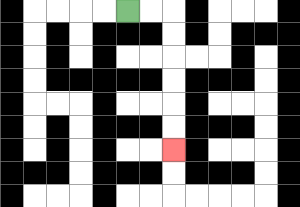{'start': '[5, 0]', 'end': '[7, 6]', 'path_directions': 'R,R,D,D,D,D,D,D', 'path_coordinates': '[[5, 0], [6, 0], [7, 0], [7, 1], [7, 2], [7, 3], [7, 4], [7, 5], [7, 6]]'}